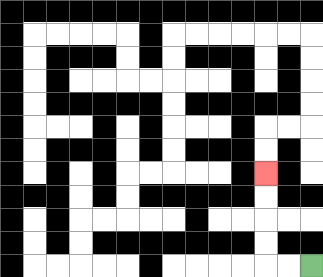{'start': '[13, 11]', 'end': '[11, 7]', 'path_directions': 'L,L,U,U,U,U', 'path_coordinates': '[[13, 11], [12, 11], [11, 11], [11, 10], [11, 9], [11, 8], [11, 7]]'}